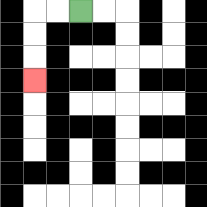{'start': '[3, 0]', 'end': '[1, 3]', 'path_directions': 'L,L,D,D,D', 'path_coordinates': '[[3, 0], [2, 0], [1, 0], [1, 1], [1, 2], [1, 3]]'}